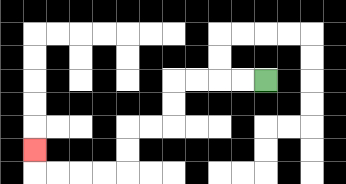{'start': '[11, 3]', 'end': '[1, 6]', 'path_directions': 'L,L,L,L,D,D,L,L,D,D,L,L,L,L,U', 'path_coordinates': '[[11, 3], [10, 3], [9, 3], [8, 3], [7, 3], [7, 4], [7, 5], [6, 5], [5, 5], [5, 6], [5, 7], [4, 7], [3, 7], [2, 7], [1, 7], [1, 6]]'}